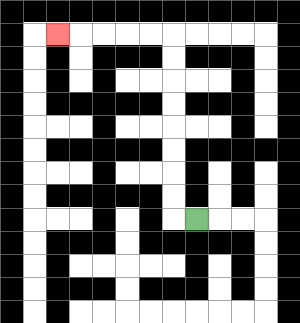{'start': '[8, 9]', 'end': '[2, 1]', 'path_directions': 'L,U,U,U,U,U,U,U,U,L,L,L,L,L', 'path_coordinates': '[[8, 9], [7, 9], [7, 8], [7, 7], [7, 6], [7, 5], [7, 4], [7, 3], [7, 2], [7, 1], [6, 1], [5, 1], [4, 1], [3, 1], [2, 1]]'}